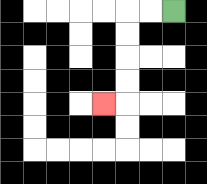{'start': '[7, 0]', 'end': '[4, 4]', 'path_directions': 'L,L,D,D,D,D,L', 'path_coordinates': '[[7, 0], [6, 0], [5, 0], [5, 1], [5, 2], [5, 3], [5, 4], [4, 4]]'}